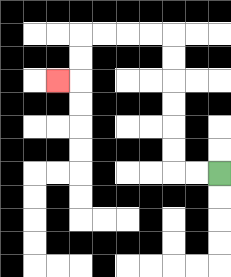{'start': '[9, 7]', 'end': '[2, 3]', 'path_directions': 'L,L,U,U,U,U,U,U,L,L,L,L,D,D,L', 'path_coordinates': '[[9, 7], [8, 7], [7, 7], [7, 6], [7, 5], [7, 4], [7, 3], [7, 2], [7, 1], [6, 1], [5, 1], [4, 1], [3, 1], [3, 2], [3, 3], [2, 3]]'}